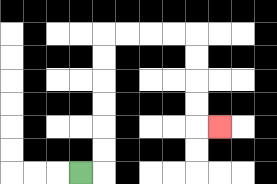{'start': '[3, 7]', 'end': '[9, 5]', 'path_directions': 'R,U,U,U,U,U,U,R,R,R,R,D,D,D,D,R', 'path_coordinates': '[[3, 7], [4, 7], [4, 6], [4, 5], [4, 4], [4, 3], [4, 2], [4, 1], [5, 1], [6, 1], [7, 1], [8, 1], [8, 2], [8, 3], [8, 4], [8, 5], [9, 5]]'}